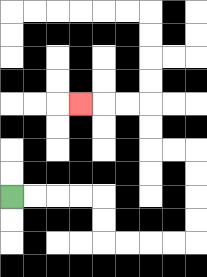{'start': '[0, 8]', 'end': '[3, 4]', 'path_directions': 'R,R,R,R,D,D,R,R,R,R,U,U,U,U,L,L,U,U,L,L,L', 'path_coordinates': '[[0, 8], [1, 8], [2, 8], [3, 8], [4, 8], [4, 9], [4, 10], [5, 10], [6, 10], [7, 10], [8, 10], [8, 9], [8, 8], [8, 7], [8, 6], [7, 6], [6, 6], [6, 5], [6, 4], [5, 4], [4, 4], [3, 4]]'}